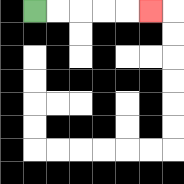{'start': '[1, 0]', 'end': '[6, 0]', 'path_directions': 'R,R,R,R,R', 'path_coordinates': '[[1, 0], [2, 0], [3, 0], [4, 0], [5, 0], [6, 0]]'}